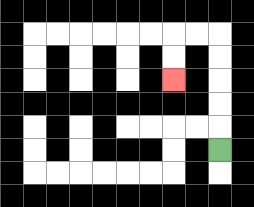{'start': '[9, 6]', 'end': '[7, 3]', 'path_directions': 'U,U,U,U,U,L,L,D,D', 'path_coordinates': '[[9, 6], [9, 5], [9, 4], [9, 3], [9, 2], [9, 1], [8, 1], [7, 1], [7, 2], [7, 3]]'}